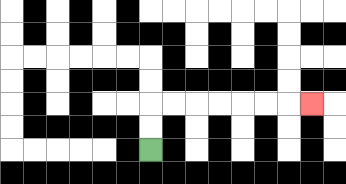{'start': '[6, 6]', 'end': '[13, 4]', 'path_directions': 'U,U,R,R,R,R,R,R,R', 'path_coordinates': '[[6, 6], [6, 5], [6, 4], [7, 4], [8, 4], [9, 4], [10, 4], [11, 4], [12, 4], [13, 4]]'}